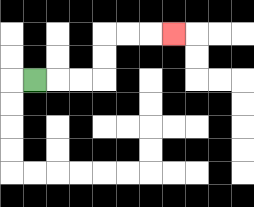{'start': '[1, 3]', 'end': '[7, 1]', 'path_directions': 'R,R,R,U,U,R,R,R', 'path_coordinates': '[[1, 3], [2, 3], [3, 3], [4, 3], [4, 2], [4, 1], [5, 1], [6, 1], [7, 1]]'}